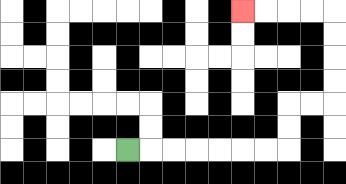{'start': '[5, 6]', 'end': '[10, 0]', 'path_directions': 'R,R,R,R,R,R,R,U,U,R,R,U,U,U,U,L,L,L,L', 'path_coordinates': '[[5, 6], [6, 6], [7, 6], [8, 6], [9, 6], [10, 6], [11, 6], [12, 6], [12, 5], [12, 4], [13, 4], [14, 4], [14, 3], [14, 2], [14, 1], [14, 0], [13, 0], [12, 0], [11, 0], [10, 0]]'}